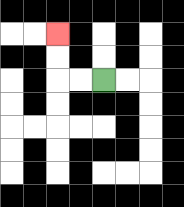{'start': '[4, 3]', 'end': '[2, 1]', 'path_directions': 'L,L,U,U', 'path_coordinates': '[[4, 3], [3, 3], [2, 3], [2, 2], [2, 1]]'}